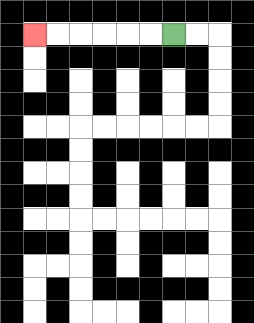{'start': '[7, 1]', 'end': '[1, 1]', 'path_directions': 'L,L,L,L,L,L', 'path_coordinates': '[[7, 1], [6, 1], [5, 1], [4, 1], [3, 1], [2, 1], [1, 1]]'}